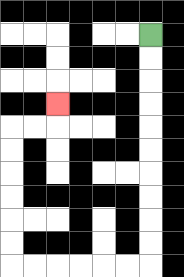{'start': '[6, 1]', 'end': '[2, 4]', 'path_directions': 'D,D,D,D,D,D,D,D,D,D,L,L,L,L,L,L,U,U,U,U,U,U,R,R,U', 'path_coordinates': '[[6, 1], [6, 2], [6, 3], [6, 4], [6, 5], [6, 6], [6, 7], [6, 8], [6, 9], [6, 10], [6, 11], [5, 11], [4, 11], [3, 11], [2, 11], [1, 11], [0, 11], [0, 10], [0, 9], [0, 8], [0, 7], [0, 6], [0, 5], [1, 5], [2, 5], [2, 4]]'}